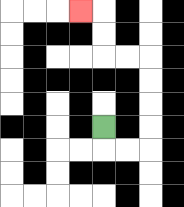{'start': '[4, 5]', 'end': '[3, 0]', 'path_directions': 'D,R,R,U,U,U,U,L,L,U,U,L', 'path_coordinates': '[[4, 5], [4, 6], [5, 6], [6, 6], [6, 5], [6, 4], [6, 3], [6, 2], [5, 2], [4, 2], [4, 1], [4, 0], [3, 0]]'}